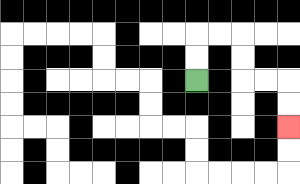{'start': '[8, 3]', 'end': '[12, 5]', 'path_directions': 'U,U,R,R,D,D,R,R,D,D', 'path_coordinates': '[[8, 3], [8, 2], [8, 1], [9, 1], [10, 1], [10, 2], [10, 3], [11, 3], [12, 3], [12, 4], [12, 5]]'}